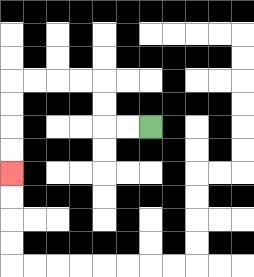{'start': '[6, 5]', 'end': '[0, 7]', 'path_directions': 'L,L,U,U,L,L,L,L,D,D,D,D', 'path_coordinates': '[[6, 5], [5, 5], [4, 5], [4, 4], [4, 3], [3, 3], [2, 3], [1, 3], [0, 3], [0, 4], [0, 5], [0, 6], [0, 7]]'}